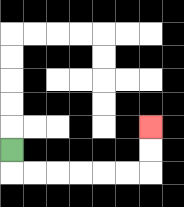{'start': '[0, 6]', 'end': '[6, 5]', 'path_directions': 'D,R,R,R,R,R,R,U,U', 'path_coordinates': '[[0, 6], [0, 7], [1, 7], [2, 7], [3, 7], [4, 7], [5, 7], [6, 7], [6, 6], [6, 5]]'}